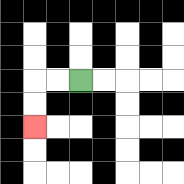{'start': '[3, 3]', 'end': '[1, 5]', 'path_directions': 'L,L,D,D', 'path_coordinates': '[[3, 3], [2, 3], [1, 3], [1, 4], [1, 5]]'}